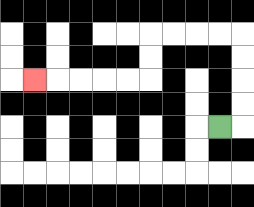{'start': '[9, 5]', 'end': '[1, 3]', 'path_directions': 'R,U,U,U,U,L,L,L,L,D,D,L,L,L,L,L', 'path_coordinates': '[[9, 5], [10, 5], [10, 4], [10, 3], [10, 2], [10, 1], [9, 1], [8, 1], [7, 1], [6, 1], [6, 2], [6, 3], [5, 3], [4, 3], [3, 3], [2, 3], [1, 3]]'}